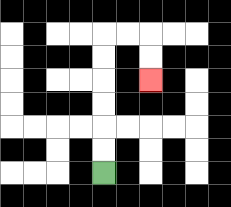{'start': '[4, 7]', 'end': '[6, 3]', 'path_directions': 'U,U,U,U,U,U,R,R,D,D', 'path_coordinates': '[[4, 7], [4, 6], [4, 5], [4, 4], [4, 3], [4, 2], [4, 1], [5, 1], [6, 1], [6, 2], [6, 3]]'}